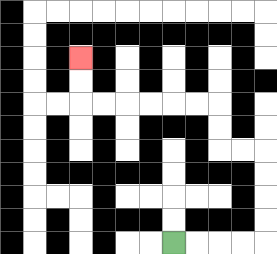{'start': '[7, 10]', 'end': '[3, 2]', 'path_directions': 'R,R,R,R,U,U,U,U,L,L,U,U,L,L,L,L,L,L,U,U', 'path_coordinates': '[[7, 10], [8, 10], [9, 10], [10, 10], [11, 10], [11, 9], [11, 8], [11, 7], [11, 6], [10, 6], [9, 6], [9, 5], [9, 4], [8, 4], [7, 4], [6, 4], [5, 4], [4, 4], [3, 4], [3, 3], [3, 2]]'}